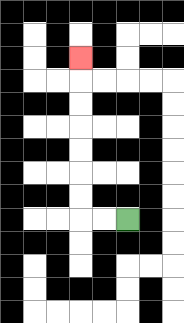{'start': '[5, 9]', 'end': '[3, 2]', 'path_directions': 'L,L,U,U,U,U,U,U,U', 'path_coordinates': '[[5, 9], [4, 9], [3, 9], [3, 8], [3, 7], [3, 6], [3, 5], [3, 4], [3, 3], [3, 2]]'}